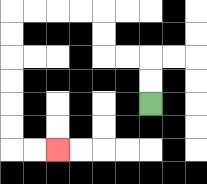{'start': '[6, 4]', 'end': '[2, 6]', 'path_directions': 'U,U,L,L,U,U,L,L,L,L,D,D,D,D,D,D,R,R', 'path_coordinates': '[[6, 4], [6, 3], [6, 2], [5, 2], [4, 2], [4, 1], [4, 0], [3, 0], [2, 0], [1, 0], [0, 0], [0, 1], [0, 2], [0, 3], [0, 4], [0, 5], [0, 6], [1, 6], [2, 6]]'}